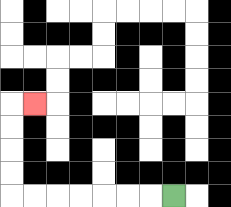{'start': '[7, 8]', 'end': '[1, 4]', 'path_directions': 'L,L,L,L,L,L,L,U,U,U,U,R', 'path_coordinates': '[[7, 8], [6, 8], [5, 8], [4, 8], [3, 8], [2, 8], [1, 8], [0, 8], [0, 7], [0, 6], [0, 5], [0, 4], [1, 4]]'}